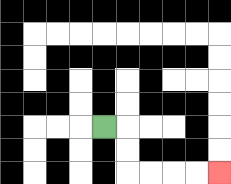{'start': '[4, 5]', 'end': '[9, 7]', 'path_directions': 'R,D,D,R,R,R,R', 'path_coordinates': '[[4, 5], [5, 5], [5, 6], [5, 7], [6, 7], [7, 7], [8, 7], [9, 7]]'}